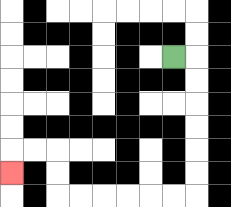{'start': '[7, 2]', 'end': '[0, 7]', 'path_directions': 'R,D,D,D,D,D,D,L,L,L,L,L,L,U,U,L,L,D', 'path_coordinates': '[[7, 2], [8, 2], [8, 3], [8, 4], [8, 5], [8, 6], [8, 7], [8, 8], [7, 8], [6, 8], [5, 8], [4, 8], [3, 8], [2, 8], [2, 7], [2, 6], [1, 6], [0, 6], [0, 7]]'}